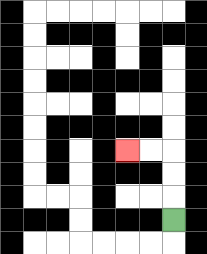{'start': '[7, 9]', 'end': '[5, 6]', 'path_directions': 'U,U,U,L,L', 'path_coordinates': '[[7, 9], [7, 8], [7, 7], [7, 6], [6, 6], [5, 6]]'}